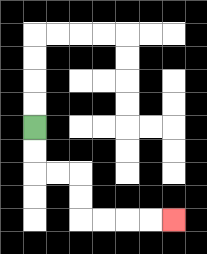{'start': '[1, 5]', 'end': '[7, 9]', 'path_directions': 'D,D,R,R,D,D,R,R,R,R', 'path_coordinates': '[[1, 5], [1, 6], [1, 7], [2, 7], [3, 7], [3, 8], [3, 9], [4, 9], [5, 9], [6, 9], [7, 9]]'}